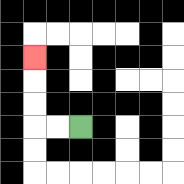{'start': '[3, 5]', 'end': '[1, 2]', 'path_directions': 'L,L,U,U,U', 'path_coordinates': '[[3, 5], [2, 5], [1, 5], [1, 4], [1, 3], [1, 2]]'}